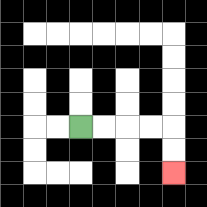{'start': '[3, 5]', 'end': '[7, 7]', 'path_directions': 'R,R,R,R,D,D', 'path_coordinates': '[[3, 5], [4, 5], [5, 5], [6, 5], [7, 5], [7, 6], [7, 7]]'}